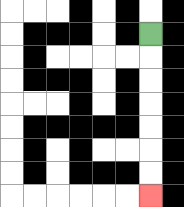{'start': '[6, 1]', 'end': '[6, 8]', 'path_directions': 'D,D,D,D,D,D,D', 'path_coordinates': '[[6, 1], [6, 2], [6, 3], [6, 4], [6, 5], [6, 6], [6, 7], [6, 8]]'}